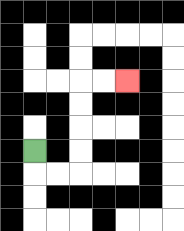{'start': '[1, 6]', 'end': '[5, 3]', 'path_directions': 'D,R,R,U,U,U,U,R,R', 'path_coordinates': '[[1, 6], [1, 7], [2, 7], [3, 7], [3, 6], [3, 5], [3, 4], [3, 3], [4, 3], [5, 3]]'}